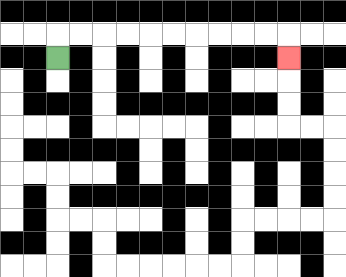{'start': '[2, 2]', 'end': '[12, 2]', 'path_directions': 'U,R,R,R,R,R,R,R,R,R,R,D', 'path_coordinates': '[[2, 2], [2, 1], [3, 1], [4, 1], [5, 1], [6, 1], [7, 1], [8, 1], [9, 1], [10, 1], [11, 1], [12, 1], [12, 2]]'}